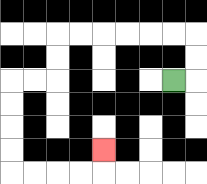{'start': '[7, 3]', 'end': '[4, 6]', 'path_directions': 'R,U,U,L,L,L,L,L,L,D,D,L,L,D,D,D,D,R,R,R,R,U', 'path_coordinates': '[[7, 3], [8, 3], [8, 2], [8, 1], [7, 1], [6, 1], [5, 1], [4, 1], [3, 1], [2, 1], [2, 2], [2, 3], [1, 3], [0, 3], [0, 4], [0, 5], [0, 6], [0, 7], [1, 7], [2, 7], [3, 7], [4, 7], [4, 6]]'}